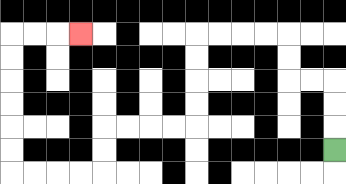{'start': '[14, 6]', 'end': '[3, 1]', 'path_directions': 'U,U,U,L,L,U,U,L,L,L,L,D,D,D,D,L,L,L,L,D,D,L,L,L,L,U,U,U,U,U,U,R,R,R', 'path_coordinates': '[[14, 6], [14, 5], [14, 4], [14, 3], [13, 3], [12, 3], [12, 2], [12, 1], [11, 1], [10, 1], [9, 1], [8, 1], [8, 2], [8, 3], [8, 4], [8, 5], [7, 5], [6, 5], [5, 5], [4, 5], [4, 6], [4, 7], [3, 7], [2, 7], [1, 7], [0, 7], [0, 6], [0, 5], [0, 4], [0, 3], [0, 2], [0, 1], [1, 1], [2, 1], [3, 1]]'}